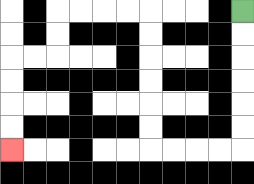{'start': '[10, 0]', 'end': '[0, 6]', 'path_directions': 'D,D,D,D,D,D,L,L,L,L,U,U,U,U,U,U,L,L,L,L,D,D,L,L,D,D,D,D', 'path_coordinates': '[[10, 0], [10, 1], [10, 2], [10, 3], [10, 4], [10, 5], [10, 6], [9, 6], [8, 6], [7, 6], [6, 6], [6, 5], [6, 4], [6, 3], [6, 2], [6, 1], [6, 0], [5, 0], [4, 0], [3, 0], [2, 0], [2, 1], [2, 2], [1, 2], [0, 2], [0, 3], [0, 4], [0, 5], [0, 6]]'}